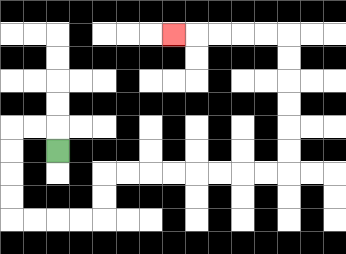{'start': '[2, 6]', 'end': '[7, 1]', 'path_directions': 'U,L,L,D,D,D,D,R,R,R,R,U,U,R,R,R,R,R,R,R,R,U,U,U,U,U,U,L,L,L,L,L', 'path_coordinates': '[[2, 6], [2, 5], [1, 5], [0, 5], [0, 6], [0, 7], [0, 8], [0, 9], [1, 9], [2, 9], [3, 9], [4, 9], [4, 8], [4, 7], [5, 7], [6, 7], [7, 7], [8, 7], [9, 7], [10, 7], [11, 7], [12, 7], [12, 6], [12, 5], [12, 4], [12, 3], [12, 2], [12, 1], [11, 1], [10, 1], [9, 1], [8, 1], [7, 1]]'}